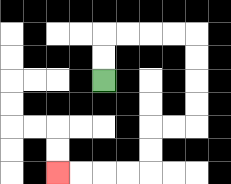{'start': '[4, 3]', 'end': '[2, 7]', 'path_directions': 'U,U,R,R,R,R,D,D,D,D,L,L,D,D,L,L,L,L', 'path_coordinates': '[[4, 3], [4, 2], [4, 1], [5, 1], [6, 1], [7, 1], [8, 1], [8, 2], [8, 3], [8, 4], [8, 5], [7, 5], [6, 5], [6, 6], [6, 7], [5, 7], [4, 7], [3, 7], [2, 7]]'}